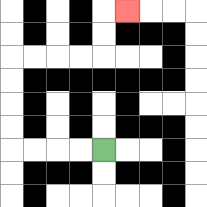{'start': '[4, 6]', 'end': '[5, 0]', 'path_directions': 'L,L,L,L,U,U,U,U,R,R,R,R,U,U,R', 'path_coordinates': '[[4, 6], [3, 6], [2, 6], [1, 6], [0, 6], [0, 5], [0, 4], [0, 3], [0, 2], [1, 2], [2, 2], [3, 2], [4, 2], [4, 1], [4, 0], [5, 0]]'}